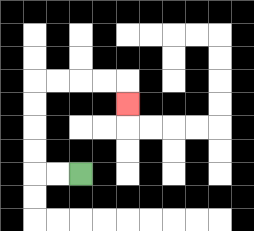{'start': '[3, 7]', 'end': '[5, 4]', 'path_directions': 'L,L,U,U,U,U,R,R,R,R,D', 'path_coordinates': '[[3, 7], [2, 7], [1, 7], [1, 6], [1, 5], [1, 4], [1, 3], [2, 3], [3, 3], [4, 3], [5, 3], [5, 4]]'}